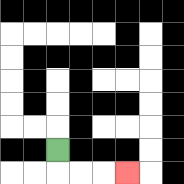{'start': '[2, 6]', 'end': '[5, 7]', 'path_directions': 'D,R,R,R', 'path_coordinates': '[[2, 6], [2, 7], [3, 7], [4, 7], [5, 7]]'}